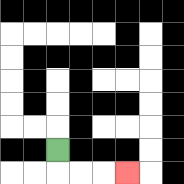{'start': '[2, 6]', 'end': '[5, 7]', 'path_directions': 'D,R,R,R', 'path_coordinates': '[[2, 6], [2, 7], [3, 7], [4, 7], [5, 7]]'}